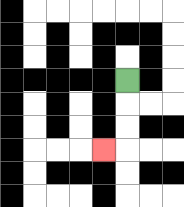{'start': '[5, 3]', 'end': '[4, 6]', 'path_directions': 'D,D,D,L', 'path_coordinates': '[[5, 3], [5, 4], [5, 5], [5, 6], [4, 6]]'}